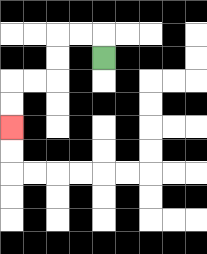{'start': '[4, 2]', 'end': '[0, 5]', 'path_directions': 'U,L,L,D,D,L,L,D,D', 'path_coordinates': '[[4, 2], [4, 1], [3, 1], [2, 1], [2, 2], [2, 3], [1, 3], [0, 3], [0, 4], [0, 5]]'}